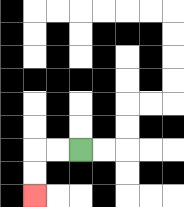{'start': '[3, 6]', 'end': '[1, 8]', 'path_directions': 'L,L,D,D', 'path_coordinates': '[[3, 6], [2, 6], [1, 6], [1, 7], [1, 8]]'}